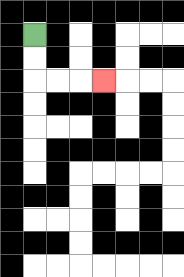{'start': '[1, 1]', 'end': '[4, 3]', 'path_directions': 'D,D,R,R,R', 'path_coordinates': '[[1, 1], [1, 2], [1, 3], [2, 3], [3, 3], [4, 3]]'}